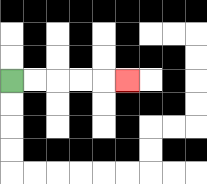{'start': '[0, 3]', 'end': '[5, 3]', 'path_directions': 'R,R,R,R,R', 'path_coordinates': '[[0, 3], [1, 3], [2, 3], [3, 3], [4, 3], [5, 3]]'}